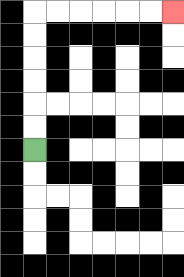{'start': '[1, 6]', 'end': '[7, 0]', 'path_directions': 'U,U,U,U,U,U,R,R,R,R,R,R', 'path_coordinates': '[[1, 6], [1, 5], [1, 4], [1, 3], [1, 2], [1, 1], [1, 0], [2, 0], [3, 0], [4, 0], [5, 0], [6, 0], [7, 0]]'}